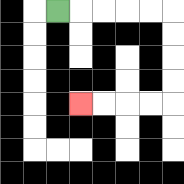{'start': '[2, 0]', 'end': '[3, 4]', 'path_directions': 'R,R,R,R,R,D,D,D,D,L,L,L,L', 'path_coordinates': '[[2, 0], [3, 0], [4, 0], [5, 0], [6, 0], [7, 0], [7, 1], [7, 2], [7, 3], [7, 4], [6, 4], [5, 4], [4, 4], [3, 4]]'}